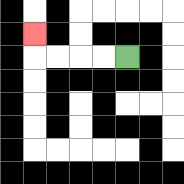{'start': '[5, 2]', 'end': '[1, 1]', 'path_directions': 'L,L,L,L,U', 'path_coordinates': '[[5, 2], [4, 2], [3, 2], [2, 2], [1, 2], [1, 1]]'}